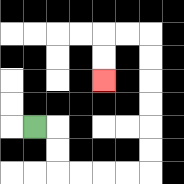{'start': '[1, 5]', 'end': '[4, 3]', 'path_directions': 'R,D,D,R,R,R,R,U,U,U,U,U,U,L,L,D,D', 'path_coordinates': '[[1, 5], [2, 5], [2, 6], [2, 7], [3, 7], [4, 7], [5, 7], [6, 7], [6, 6], [6, 5], [6, 4], [6, 3], [6, 2], [6, 1], [5, 1], [4, 1], [4, 2], [4, 3]]'}